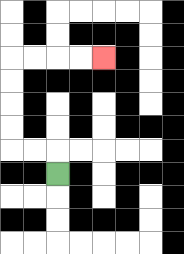{'start': '[2, 7]', 'end': '[4, 2]', 'path_directions': 'U,L,L,U,U,U,U,R,R,R,R', 'path_coordinates': '[[2, 7], [2, 6], [1, 6], [0, 6], [0, 5], [0, 4], [0, 3], [0, 2], [1, 2], [2, 2], [3, 2], [4, 2]]'}